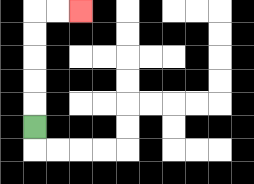{'start': '[1, 5]', 'end': '[3, 0]', 'path_directions': 'U,U,U,U,U,R,R', 'path_coordinates': '[[1, 5], [1, 4], [1, 3], [1, 2], [1, 1], [1, 0], [2, 0], [3, 0]]'}